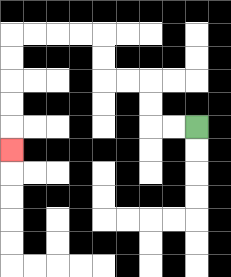{'start': '[8, 5]', 'end': '[0, 6]', 'path_directions': 'L,L,U,U,L,L,U,U,L,L,L,L,D,D,D,D,D', 'path_coordinates': '[[8, 5], [7, 5], [6, 5], [6, 4], [6, 3], [5, 3], [4, 3], [4, 2], [4, 1], [3, 1], [2, 1], [1, 1], [0, 1], [0, 2], [0, 3], [0, 4], [0, 5], [0, 6]]'}